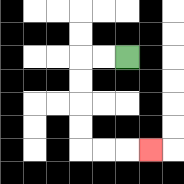{'start': '[5, 2]', 'end': '[6, 6]', 'path_directions': 'L,L,D,D,D,D,R,R,R', 'path_coordinates': '[[5, 2], [4, 2], [3, 2], [3, 3], [3, 4], [3, 5], [3, 6], [4, 6], [5, 6], [6, 6]]'}